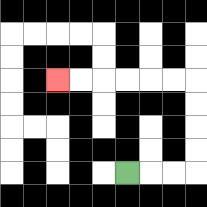{'start': '[5, 7]', 'end': '[2, 3]', 'path_directions': 'R,R,R,U,U,U,U,L,L,L,L,L,L', 'path_coordinates': '[[5, 7], [6, 7], [7, 7], [8, 7], [8, 6], [8, 5], [8, 4], [8, 3], [7, 3], [6, 3], [5, 3], [4, 3], [3, 3], [2, 3]]'}